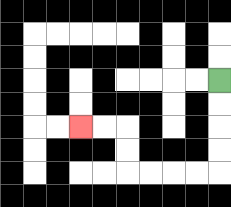{'start': '[9, 3]', 'end': '[3, 5]', 'path_directions': 'D,D,D,D,L,L,L,L,U,U,L,L', 'path_coordinates': '[[9, 3], [9, 4], [9, 5], [9, 6], [9, 7], [8, 7], [7, 7], [6, 7], [5, 7], [5, 6], [5, 5], [4, 5], [3, 5]]'}